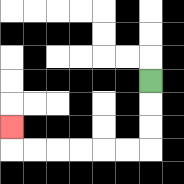{'start': '[6, 3]', 'end': '[0, 5]', 'path_directions': 'D,D,D,L,L,L,L,L,L,U', 'path_coordinates': '[[6, 3], [6, 4], [6, 5], [6, 6], [5, 6], [4, 6], [3, 6], [2, 6], [1, 6], [0, 6], [0, 5]]'}